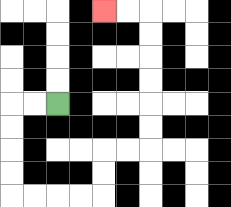{'start': '[2, 4]', 'end': '[4, 0]', 'path_directions': 'L,L,D,D,D,D,R,R,R,R,U,U,R,R,U,U,U,U,U,U,L,L', 'path_coordinates': '[[2, 4], [1, 4], [0, 4], [0, 5], [0, 6], [0, 7], [0, 8], [1, 8], [2, 8], [3, 8], [4, 8], [4, 7], [4, 6], [5, 6], [6, 6], [6, 5], [6, 4], [6, 3], [6, 2], [6, 1], [6, 0], [5, 0], [4, 0]]'}